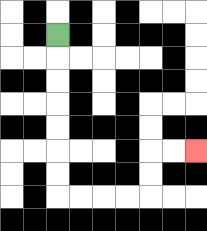{'start': '[2, 1]', 'end': '[8, 6]', 'path_directions': 'D,D,D,D,D,D,D,R,R,R,R,U,U,R,R', 'path_coordinates': '[[2, 1], [2, 2], [2, 3], [2, 4], [2, 5], [2, 6], [2, 7], [2, 8], [3, 8], [4, 8], [5, 8], [6, 8], [6, 7], [6, 6], [7, 6], [8, 6]]'}